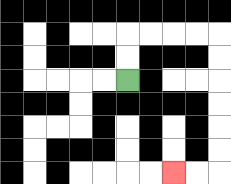{'start': '[5, 3]', 'end': '[7, 7]', 'path_directions': 'U,U,R,R,R,R,D,D,D,D,D,D,L,L', 'path_coordinates': '[[5, 3], [5, 2], [5, 1], [6, 1], [7, 1], [8, 1], [9, 1], [9, 2], [9, 3], [9, 4], [9, 5], [9, 6], [9, 7], [8, 7], [7, 7]]'}